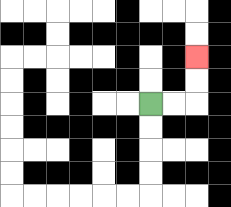{'start': '[6, 4]', 'end': '[8, 2]', 'path_directions': 'R,R,U,U', 'path_coordinates': '[[6, 4], [7, 4], [8, 4], [8, 3], [8, 2]]'}